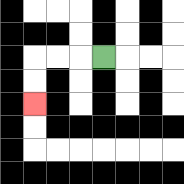{'start': '[4, 2]', 'end': '[1, 4]', 'path_directions': 'L,L,L,D,D', 'path_coordinates': '[[4, 2], [3, 2], [2, 2], [1, 2], [1, 3], [1, 4]]'}